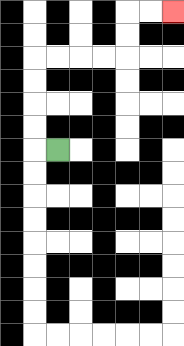{'start': '[2, 6]', 'end': '[7, 0]', 'path_directions': 'L,U,U,U,U,R,R,R,R,U,U,R,R', 'path_coordinates': '[[2, 6], [1, 6], [1, 5], [1, 4], [1, 3], [1, 2], [2, 2], [3, 2], [4, 2], [5, 2], [5, 1], [5, 0], [6, 0], [7, 0]]'}